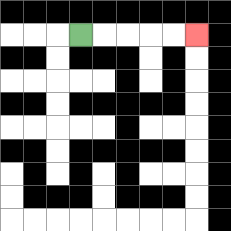{'start': '[3, 1]', 'end': '[8, 1]', 'path_directions': 'R,R,R,R,R', 'path_coordinates': '[[3, 1], [4, 1], [5, 1], [6, 1], [7, 1], [8, 1]]'}